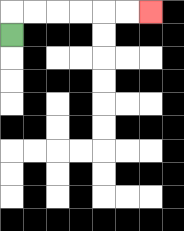{'start': '[0, 1]', 'end': '[6, 0]', 'path_directions': 'U,R,R,R,R,R,R', 'path_coordinates': '[[0, 1], [0, 0], [1, 0], [2, 0], [3, 0], [4, 0], [5, 0], [6, 0]]'}